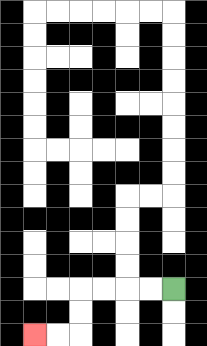{'start': '[7, 12]', 'end': '[1, 14]', 'path_directions': 'L,L,L,L,D,D,L,L', 'path_coordinates': '[[7, 12], [6, 12], [5, 12], [4, 12], [3, 12], [3, 13], [3, 14], [2, 14], [1, 14]]'}